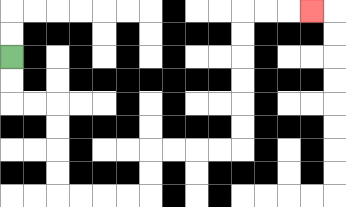{'start': '[0, 2]', 'end': '[13, 0]', 'path_directions': 'D,D,R,R,D,D,D,D,R,R,R,R,U,U,R,R,R,R,U,U,U,U,U,U,R,R,R', 'path_coordinates': '[[0, 2], [0, 3], [0, 4], [1, 4], [2, 4], [2, 5], [2, 6], [2, 7], [2, 8], [3, 8], [4, 8], [5, 8], [6, 8], [6, 7], [6, 6], [7, 6], [8, 6], [9, 6], [10, 6], [10, 5], [10, 4], [10, 3], [10, 2], [10, 1], [10, 0], [11, 0], [12, 0], [13, 0]]'}